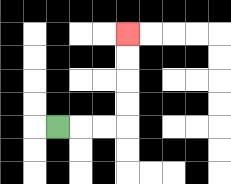{'start': '[2, 5]', 'end': '[5, 1]', 'path_directions': 'R,R,R,U,U,U,U', 'path_coordinates': '[[2, 5], [3, 5], [4, 5], [5, 5], [5, 4], [5, 3], [5, 2], [5, 1]]'}